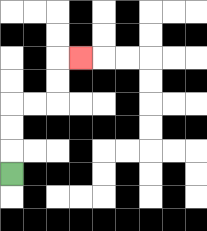{'start': '[0, 7]', 'end': '[3, 2]', 'path_directions': 'U,U,U,R,R,U,U,R', 'path_coordinates': '[[0, 7], [0, 6], [0, 5], [0, 4], [1, 4], [2, 4], [2, 3], [2, 2], [3, 2]]'}